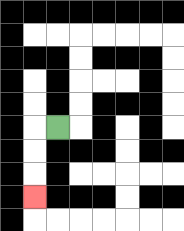{'start': '[2, 5]', 'end': '[1, 8]', 'path_directions': 'L,D,D,D', 'path_coordinates': '[[2, 5], [1, 5], [1, 6], [1, 7], [1, 8]]'}